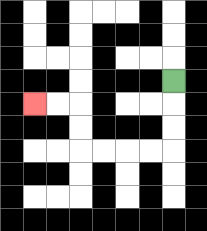{'start': '[7, 3]', 'end': '[1, 4]', 'path_directions': 'D,D,D,L,L,L,L,U,U,L,L', 'path_coordinates': '[[7, 3], [7, 4], [7, 5], [7, 6], [6, 6], [5, 6], [4, 6], [3, 6], [3, 5], [3, 4], [2, 4], [1, 4]]'}